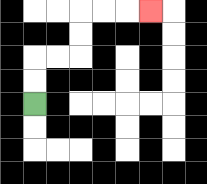{'start': '[1, 4]', 'end': '[6, 0]', 'path_directions': 'U,U,R,R,U,U,R,R,R', 'path_coordinates': '[[1, 4], [1, 3], [1, 2], [2, 2], [3, 2], [3, 1], [3, 0], [4, 0], [5, 0], [6, 0]]'}